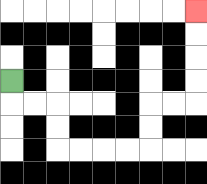{'start': '[0, 3]', 'end': '[8, 0]', 'path_directions': 'D,R,R,D,D,R,R,R,R,U,U,R,R,U,U,U,U', 'path_coordinates': '[[0, 3], [0, 4], [1, 4], [2, 4], [2, 5], [2, 6], [3, 6], [4, 6], [5, 6], [6, 6], [6, 5], [6, 4], [7, 4], [8, 4], [8, 3], [8, 2], [8, 1], [8, 0]]'}